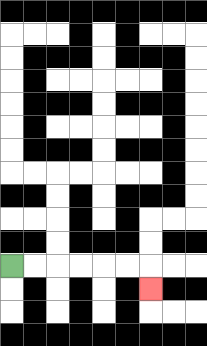{'start': '[0, 11]', 'end': '[6, 12]', 'path_directions': 'R,R,R,R,R,R,D', 'path_coordinates': '[[0, 11], [1, 11], [2, 11], [3, 11], [4, 11], [5, 11], [6, 11], [6, 12]]'}